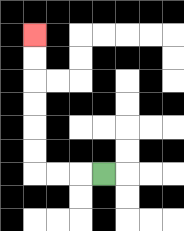{'start': '[4, 7]', 'end': '[1, 1]', 'path_directions': 'L,L,L,U,U,U,U,U,U', 'path_coordinates': '[[4, 7], [3, 7], [2, 7], [1, 7], [1, 6], [1, 5], [1, 4], [1, 3], [1, 2], [1, 1]]'}